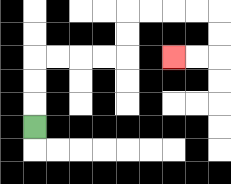{'start': '[1, 5]', 'end': '[7, 2]', 'path_directions': 'U,U,U,R,R,R,R,U,U,R,R,R,R,D,D,L,L', 'path_coordinates': '[[1, 5], [1, 4], [1, 3], [1, 2], [2, 2], [3, 2], [4, 2], [5, 2], [5, 1], [5, 0], [6, 0], [7, 0], [8, 0], [9, 0], [9, 1], [9, 2], [8, 2], [7, 2]]'}